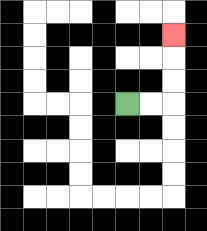{'start': '[5, 4]', 'end': '[7, 1]', 'path_directions': 'R,R,U,U,U', 'path_coordinates': '[[5, 4], [6, 4], [7, 4], [7, 3], [7, 2], [7, 1]]'}